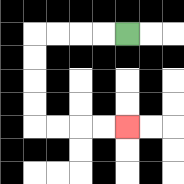{'start': '[5, 1]', 'end': '[5, 5]', 'path_directions': 'L,L,L,L,D,D,D,D,R,R,R,R', 'path_coordinates': '[[5, 1], [4, 1], [3, 1], [2, 1], [1, 1], [1, 2], [1, 3], [1, 4], [1, 5], [2, 5], [3, 5], [4, 5], [5, 5]]'}